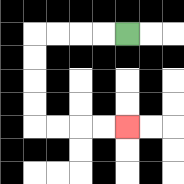{'start': '[5, 1]', 'end': '[5, 5]', 'path_directions': 'L,L,L,L,D,D,D,D,R,R,R,R', 'path_coordinates': '[[5, 1], [4, 1], [3, 1], [2, 1], [1, 1], [1, 2], [1, 3], [1, 4], [1, 5], [2, 5], [3, 5], [4, 5], [5, 5]]'}